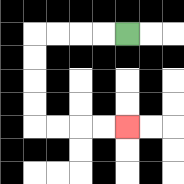{'start': '[5, 1]', 'end': '[5, 5]', 'path_directions': 'L,L,L,L,D,D,D,D,R,R,R,R', 'path_coordinates': '[[5, 1], [4, 1], [3, 1], [2, 1], [1, 1], [1, 2], [1, 3], [1, 4], [1, 5], [2, 5], [3, 5], [4, 5], [5, 5]]'}